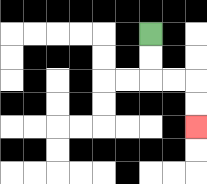{'start': '[6, 1]', 'end': '[8, 5]', 'path_directions': 'D,D,R,R,D,D', 'path_coordinates': '[[6, 1], [6, 2], [6, 3], [7, 3], [8, 3], [8, 4], [8, 5]]'}